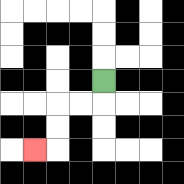{'start': '[4, 3]', 'end': '[1, 6]', 'path_directions': 'D,L,L,D,D,L', 'path_coordinates': '[[4, 3], [4, 4], [3, 4], [2, 4], [2, 5], [2, 6], [1, 6]]'}